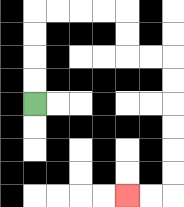{'start': '[1, 4]', 'end': '[5, 8]', 'path_directions': 'U,U,U,U,R,R,R,R,D,D,R,R,D,D,D,D,D,D,L,L', 'path_coordinates': '[[1, 4], [1, 3], [1, 2], [1, 1], [1, 0], [2, 0], [3, 0], [4, 0], [5, 0], [5, 1], [5, 2], [6, 2], [7, 2], [7, 3], [7, 4], [7, 5], [7, 6], [7, 7], [7, 8], [6, 8], [5, 8]]'}